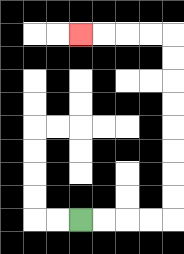{'start': '[3, 9]', 'end': '[3, 1]', 'path_directions': 'R,R,R,R,U,U,U,U,U,U,U,U,L,L,L,L', 'path_coordinates': '[[3, 9], [4, 9], [5, 9], [6, 9], [7, 9], [7, 8], [7, 7], [7, 6], [7, 5], [7, 4], [7, 3], [7, 2], [7, 1], [6, 1], [5, 1], [4, 1], [3, 1]]'}